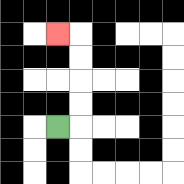{'start': '[2, 5]', 'end': '[2, 1]', 'path_directions': 'R,U,U,U,U,L', 'path_coordinates': '[[2, 5], [3, 5], [3, 4], [3, 3], [3, 2], [3, 1], [2, 1]]'}